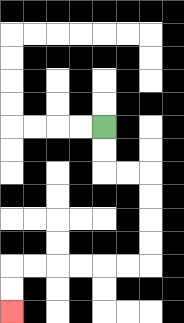{'start': '[4, 5]', 'end': '[0, 13]', 'path_directions': 'D,D,R,R,D,D,D,D,L,L,L,L,L,L,D,D', 'path_coordinates': '[[4, 5], [4, 6], [4, 7], [5, 7], [6, 7], [6, 8], [6, 9], [6, 10], [6, 11], [5, 11], [4, 11], [3, 11], [2, 11], [1, 11], [0, 11], [0, 12], [0, 13]]'}